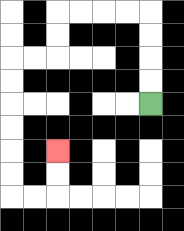{'start': '[6, 4]', 'end': '[2, 6]', 'path_directions': 'U,U,U,U,L,L,L,L,D,D,L,L,D,D,D,D,D,D,R,R,U,U', 'path_coordinates': '[[6, 4], [6, 3], [6, 2], [6, 1], [6, 0], [5, 0], [4, 0], [3, 0], [2, 0], [2, 1], [2, 2], [1, 2], [0, 2], [0, 3], [0, 4], [0, 5], [0, 6], [0, 7], [0, 8], [1, 8], [2, 8], [2, 7], [2, 6]]'}